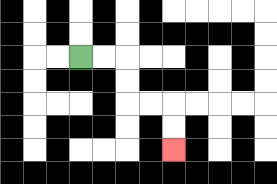{'start': '[3, 2]', 'end': '[7, 6]', 'path_directions': 'R,R,D,D,R,R,D,D', 'path_coordinates': '[[3, 2], [4, 2], [5, 2], [5, 3], [5, 4], [6, 4], [7, 4], [7, 5], [7, 6]]'}